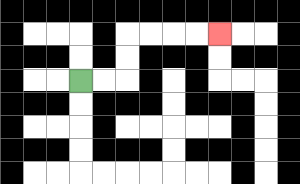{'start': '[3, 3]', 'end': '[9, 1]', 'path_directions': 'R,R,U,U,R,R,R,R', 'path_coordinates': '[[3, 3], [4, 3], [5, 3], [5, 2], [5, 1], [6, 1], [7, 1], [8, 1], [9, 1]]'}